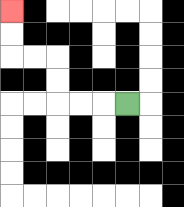{'start': '[5, 4]', 'end': '[0, 0]', 'path_directions': 'L,L,L,U,U,L,L,U,U', 'path_coordinates': '[[5, 4], [4, 4], [3, 4], [2, 4], [2, 3], [2, 2], [1, 2], [0, 2], [0, 1], [0, 0]]'}